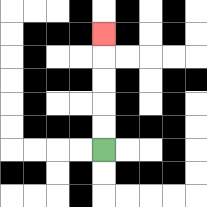{'start': '[4, 6]', 'end': '[4, 1]', 'path_directions': 'U,U,U,U,U', 'path_coordinates': '[[4, 6], [4, 5], [4, 4], [4, 3], [4, 2], [4, 1]]'}